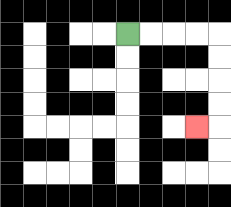{'start': '[5, 1]', 'end': '[8, 5]', 'path_directions': 'R,R,R,R,D,D,D,D,L', 'path_coordinates': '[[5, 1], [6, 1], [7, 1], [8, 1], [9, 1], [9, 2], [9, 3], [9, 4], [9, 5], [8, 5]]'}